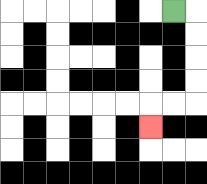{'start': '[7, 0]', 'end': '[6, 5]', 'path_directions': 'R,D,D,D,D,L,L,D', 'path_coordinates': '[[7, 0], [8, 0], [8, 1], [8, 2], [8, 3], [8, 4], [7, 4], [6, 4], [6, 5]]'}